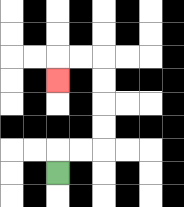{'start': '[2, 7]', 'end': '[2, 3]', 'path_directions': 'U,R,R,U,U,U,U,L,L,D', 'path_coordinates': '[[2, 7], [2, 6], [3, 6], [4, 6], [4, 5], [4, 4], [4, 3], [4, 2], [3, 2], [2, 2], [2, 3]]'}